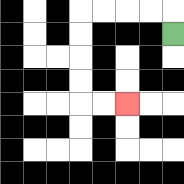{'start': '[7, 1]', 'end': '[5, 4]', 'path_directions': 'U,L,L,L,L,D,D,D,D,R,R', 'path_coordinates': '[[7, 1], [7, 0], [6, 0], [5, 0], [4, 0], [3, 0], [3, 1], [3, 2], [3, 3], [3, 4], [4, 4], [5, 4]]'}